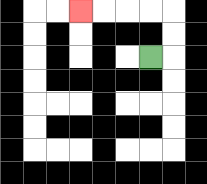{'start': '[6, 2]', 'end': '[3, 0]', 'path_directions': 'R,U,U,L,L,L,L', 'path_coordinates': '[[6, 2], [7, 2], [7, 1], [7, 0], [6, 0], [5, 0], [4, 0], [3, 0]]'}